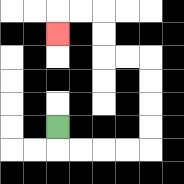{'start': '[2, 5]', 'end': '[2, 1]', 'path_directions': 'D,R,R,R,R,U,U,U,U,L,L,U,U,L,L,D', 'path_coordinates': '[[2, 5], [2, 6], [3, 6], [4, 6], [5, 6], [6, 6], [6, 5], [6, 4], [6, 3], [6, 2], [5, 2], [4, 2], [4, 1], [4, 0], [3, 0], [2, 0], [2, 1]]'}